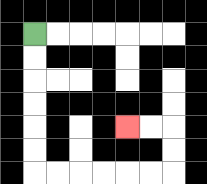{'start': '[1, 1]', 'end': '[5, 5]', 'path_directions': 'D,D,D,D,D,D,R,R,R,R,R,R,U,U,L,L', 'path_coordinates': '[[1, 1], [1, 2], [1, 3], [1, 4], [1, 5], [1, 6], [1, 7], [2, 7], [3, 7], [4, 7], [5, 7], [6, 7], [7, 7], [7, 6], [7, 5], [6, 5], [5, 5]]'}